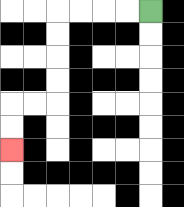{'start': '[6, 0]', 'end': '[0, 6]', 'path_directions': 'L,L,L,L,D,D,D,D,L,L,D,D', 'path_coordinates': '[[6, 0], [5, 0], [4, 0], [3, 0], [2, 0], [2, 1], [2, 2], [2, 3], [2, 4], [1, 4], [0, 4], [0, 5], [0, 6]]'}